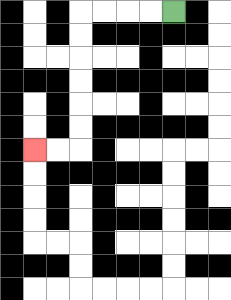{'start': '[7, 0]', 'end': '[1, 6]', 'path_directions': 'L,L,L,L,D,D,D,D,D,D,L,L', 'path_coordinates': '[[7, 0], [6, 0], [5, 0], [4, 0], [3, 0], [3, 1], [3, 2], [3, 3], [3, 4], [3, 5], [3, 6], [2, 6], [1, 6]]'}